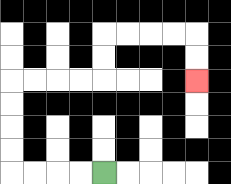{'start': '[4, 7]', 'end': '[8, 3]', 'path_directions': 'L,L,L,L,U,U,U,U,R,R,R,R,U,U,R,R,R,R,D,D', 'path_coordinates': '[[4, 7], [3, 7], [2, 7], [1, 7], [0, 7], [0, 6], [0, 5], [0, 4], [0, 3], [1, 3], [2, 3], [3, 3], [4, 3], [4, 2], [4, 1], [5, 1], [6, 1], [7, 1], [8, 1], [8, 2], [8, 3]]'}